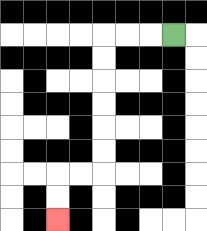{'start': '[7, 1]', 'end': '[2, 9]', 'path_directions': 'L,L,L,D,D,D,D,D,D,L,L,D,D', 'path_coordinates': '[[7, 1], [6, 1], [5, 1], [4, 1], [4, 2], [4, 3], [4, 4], [4, 5], [4, 6], [4, 7], [3, 7], [2, 7], [2, 8], [2, 9]]'}